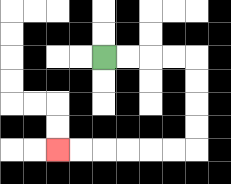{'start': '[4, 2]', 'end': '[2, 6]', 'path_directions': 'R,R,R,R,D,D,D,D,L,L,L,L,L,L', 'path_coordinates': '[[4, 2], [5, 2], [6, 2], [7, 2], [8, 2], [8, 3], [8, 4], [8, 5], [8, 6], [7, 6], [6, 6], [5, 6], [4, 6], [3, 6], [2, 6]]'}